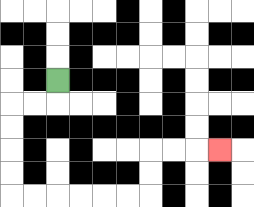{'start': '[2, 3]', 'end': '[9, 6]', 'path_directions': 'D,L,L,D,D,D,D,R,R,R,R,R,R,U,U,R,R,R', 'path_coordinates': '[[2, 3], [2, 4], [1, 4], [0, 4], [0, 5], [0, 6], [0, 7], [0, 8], [1, 8], [2, 8], [3, 8], [4, 8], [5, 8], [6, 8], [6, 7], [6, 6], [7, 6], [8, 6], [9, 6]]'}